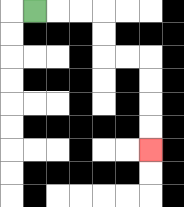{'start': '[1, 0]', 'end': '[6, 6]', 'path_directions': 'R,R,R,D,D,R,R,D,D,D,D', 'path_coordinates': '[[1, 0], [2, 0], [3, 0], [4, 0], [4, 1], [4, 2], [5, 2], [6, 2], [6, 3], [6, 4], [6, 5], [6, 6]]'}